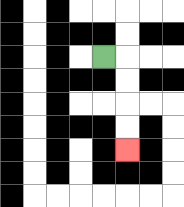{'start': '[4, 2]', 'end': '[5, 6]', 'path_directions': 'R,D,D,D,D', 'path_coordinates': '[[4, 2], [5, 2], [5, 3], [5, 4], [5, 5], [5, 6]]'}